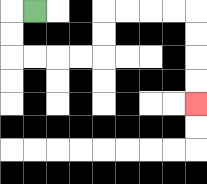{'start': '[1, 0]', 'end': '[8, 4]', 'path_directions': 'L,D,D,R,R,R,R,U,U,R,R,R,R,D,D,D,D', 'path_coordinates': '[[1, 0], [0, 0], [0, 1], [0, 2], [1, 2], [2, 2], [3, 2], [4, 2], [4, 1], [4, 0], [5, 0], [6, 0], [7, 0], [8, 0], [8, 1], [8, 2], [8, 3], [8, 4]]'}